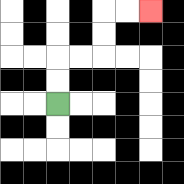{'start': '[2, 4]', 'end': '[6, 0]', 'path_directions': 'U,U,R,R,U,U,R,R', 'path_coordinates': '[[2, 4], [2, 3], [2, 2], [3, 2], [4, 2], [4, 1], [4, 0], [5, 0], [6, 0]]'}